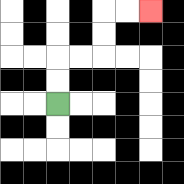{'start': '[2, 4]', 'end': '[6, 0]', 'path_directions': 'U,U,R,R,U,U,R,R', 'path_coordinates': '[[2, 4], [2, 3], [2, 2], [3, 2], [4, 2], [4, 1], [4, 0], [5, 0], [6, 0]]'}